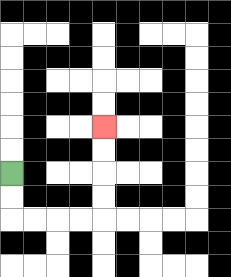{'start': '[0, 7]', 'end': '[4, 5]', 'path_directions': 'D,D,R,R,R,R,U,U,U,U', 'path_coordinates': '[[0, 7], [0, 8], [0, 9], [1, 9], [2, 9], [3, 9], [4, 9], [4, 8], [4, 7], [4, 6], [4, 5]]'}